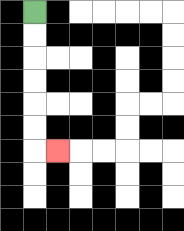{'start': '[1, 0]', 'end': '[2, 6]', 'path_directions': 'D,D,D,D,D,D,R', 'path_coordinates': '[[1, 0], [1, 1], [1, 2], [1, 3], [1, 4], [1, 5], [1, 6], [2, 6]]'}